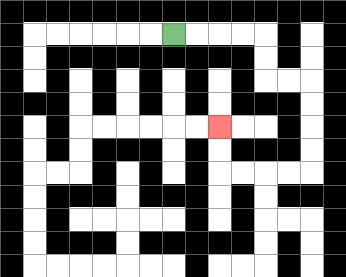{'start': '[7, 1]', 'end': '[9, 5]', 'path_directions': 'R,R,R,R,D,D,R,R,D,D,D,D,L,L,L,L,U,U', 'path_coordinates': '[[7, 1], [8, 1], [9, 1], [10, 1], [11, 1], [11, 2], [11, 3], [12, 3], [13, 3], [13, 4], [13, 5], [13, 6], [13, 7], [12, 7], [11, 7], [10, 7], [9, 7], [9, 6], [9, 5]]'}